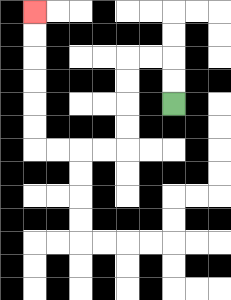{'start': '[7, 4]', 'end': '[1, 0]', 'path_directions': 'U,U,L,L,D,D,D,D,L,L,L,L,U,U,U,U,U,U', 'path_coordinates': '[[7, 4], [7, 3], [7, 2], [6, 2], [5, 2], [5, 3], [5, 4], [5, 5], [5, 6], [4, 6], [3, 6], [2, 6], [1, 6], [1, 5], [1, 4], [1, 3], [1, 2], [1, 1], [1, 0]]'}